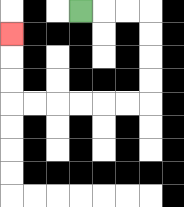{'start': '[3, 0]', 'end': '[0, 1]', 'path_directions': 'R,R,R,D,D,D,D,L,L,L,L,L,L,U,U,U', 'path_coordinates': '[[3, 0], [4, 0], [5, 0], [6, 0], [6, 1], [6, 2], [6, 3], [6, 4], [5, 4], [4, 4], [3, 4], [2, 4], [1, 4], [0, 4], [0, 3], [0, 2], [0, 1]]'}